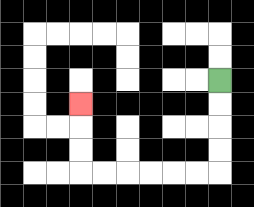{'start': '[9, 3]', 'end': '[3, 4]', 'path_directions': 'D,D,D,D,L,L,L,L,L,L,U,U,U', 'path_coordinates': '[[9, 3], [9, 4], [9, 5], [9, 6], [9, 7], [8, 7], [7, 7], [6, 7], [5, 7], [4, 7], [3, 7], [3, 6], [3, 5], [3, 4]]'}